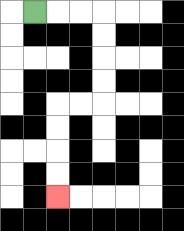{'start': '[1, 0]', 'end': '[2, 8]', 'path_directions': 'R,R,R,D,D,D,D,L,L,D,D,D,D', 'path_coordinates': '[[1, 0], [2, 0], [3, 0], [4, 0], [4, 1], [4, 2], [4, 3], [4, 4], [3, 4], [2, 4], [2, 5], [2, 6], [2, 7], [2, 8]]'}